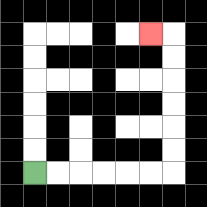{'start': '[1, 7]', 'end': '[6, 1]', 'path_directions': 'R,R,R,R,R,R,U,U,U,U,U,U,L', 'path_coordinates': '[[1, 7], [2, 7], [3, 7], [4, 7], [5, 7], [6, 7], [7, 7], [7, 6], [7, 5], [7, 4], [7, 3], [7, 2], [7, 1], [6, 1]]'}